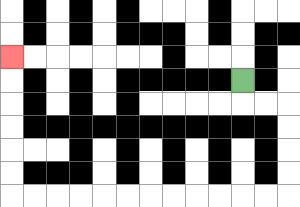{'start': '[10, 3]', 'end': '[0, 2]', 'path_directions': 'D,R,R,D,D,D,D,L,L,L,L,L,L,L,L,L,L,L,L,U,U,U,U,U,U', 'path_coordinates': '[[10, 3], [10, 4], [11, 4], [12, 4], [12, 5], [12, 6], [12, 7], [12, 8], [11, 8], [10, 8], [9, 8], [8, 8], [7, 8], [6, 8], [5, 8], [4, 8], [3, 8], [2, 8], [1, 8], [0, 8], [0, 7], [0, 6], [0, 5], [0, 4], [0, 3], [0, 2]]'}